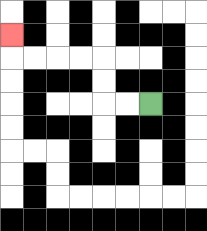{'start': '[6, 4]', 'end': '[0, 1]', 'path_directions': 'L,L,U,U,L,L,L,L,U', 'path_coordinates': '[[6, 4], [5, 4], [4, 4], [4, 3], [4, 2], [3, 2], [2, 2], [1, 2], [0, 2], [0, 1]]'}